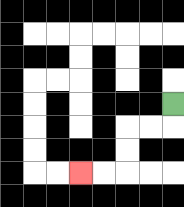{'start': '[7, 4]', 'end': '[3, 7]', 'path_directions': 'D,L,L,D,D,L,L', 'path_coordinates': '[[7, 4], [7, 5], [6, 5], [5, 5], [5, 6], [5, 7], [4, 7], [3, 7]]'}